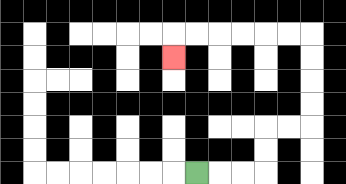{'start': '[8, 7]', 'end': '[7, 2]', 'path_directions': 'R,R,R,U,U,R,R,U,U,U,U,L,L,L,L,L,L,D', 'path_coordinates': '[[8, 7], [9, 7], [10, 7], [11, 7], [11, 6], [11, 5], [12, 5], [13, 5], [13, 4], [13, 3], [13, 2], [13, 1], [12, 1], [11, 1], [10, 1], [9, 1], [8, 1], [7, 1], [7, 2]]'}